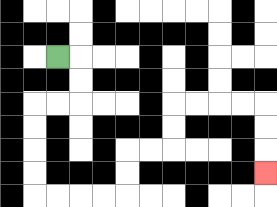{'start': '[2, 2]', 'end': '[11, 7]', 'path_directions': 'R,D,D,L,L,D,D,D,D,R,R,R,R,U,U,R,R,U,U,R,R,R,R,D,D,D', 'path_coordinates': '[[2, 2], [3, 2], [3, 3], [3, 4], [2, 4], [1, 4], [1, 5], [1, 6], [1, 7], [1, 8], [2, 8], [3, 8], [4, 8], [5, 8], [5, 7], [5, 6], [6, 6], [7, 6], [7, 5], [7, 4], [8, 4], [9, 4], [10, 4], [11, 4], [11, 5], [11, 6], [11, 7]]'}